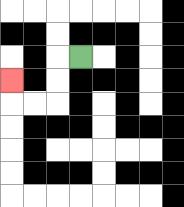{'start': '[3, 2]', 'end': '[0, 3]', 'path_directions': 'L,D,D,L,L,U', 'path_coordinates': '[[3, 2], [2, 2], [2, 3], [2, 4], [1, 4], [0, 4], [0, 3]]'}